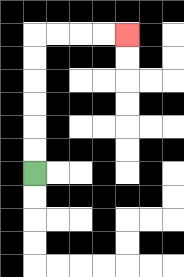{'start': '[1, 7]', 'end': '[5, 1]', 'path_directions': 'U,U,U,U,U,U,R,R,R,R', 'path_coordinates': '[[1, 7], [1, 6], [1, 5], [1, 4], [1, 3], [1, 2], [1, 1], [2, 1], [3, 1], [4, 1], [5, 1]]'}